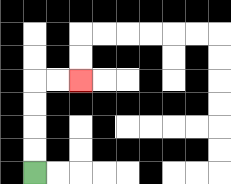{'start': '[1, 7]', 'end': '[3, 3]', 'path_directions': 'U,U,U,U,R,R', 'path_coordinates': '[[1, 7], [1, 6], [1, 5], [1, 4], [1, 3], [2, 3], [3, 3]]'}